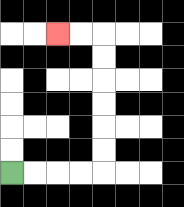{'start': '[0, 7]', 'end': '[2, 1]', 'path_directions': 'R,R,R,R,U,U,U,U,U,U,L,L', 'path_coordinates': '[[0, 7], [1, 7], [2, 7], [3, 7], [4, 7], [4, 6], [4, 5], [4, 4], [4, 3], [4, 2], [4, 1], [3, 1], [2, 1]]'}